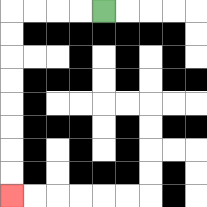{'start': '[4, 0]', 'end': '[0, 8]', 'path_directions': 'L,L,L,L,D,D,D,D,D,D,D,D', 'path_coordinates': '[[4, 0], [3, 0], [2, 0], [1, 0], [0, 0], [0, 1], [0, 2], [0, 3], [0, 4], [0, 5], [0, 6], [0, 7], [0, 8]]'}